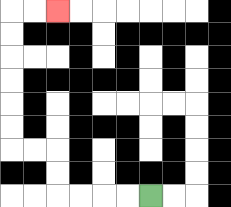{'start': '[6, 8]', 'end': '[2, 0]', 'path_directions': 'L,L,L,L,U,U,L,L,U,U,U,U,U,U,R,R', 'path_coordinates': '[[6, 8], [5, 8], [4, 8], [3, 8], [2, 8], [2, 7], [2, 6], [1, 6], [0, 6], [0, 5], [0, 4], [0, 3], [0, 2], [0, 1], [0, 0], [1, 0], [2, 0]]'}